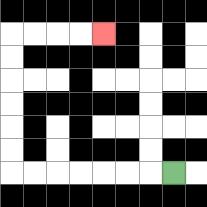{'start': '[7, 7]', 'end': '[4, 1]', 'path_directions': 'L,L,L,L,L,L,L,U,U,U,U,U,U,R,R,R,R', 'path_coordinates': '[[7, 7], [6, 7], [5, 7], [4, 7], [3, 7], [2, 7], [1, 7], [0, 7], [0, 6], [0, 5], [0, 4], [0, 3], [0, 2], [0, 1], [1, 1], [2, 1], [3, 1], [4, 1]]'}